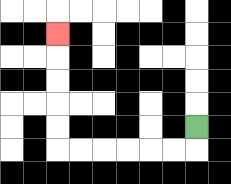{'start': '[8, 5]', 'end': '[2, 1]', 'path_directions': 'D,L,L,L,L,L,L,U,U,U,U,U', 'path_coordinates': '[[8, 5], [8, 6], [7, 6], [6, 6], [5, 6], [4, 6], [3, 6], [2, 6], [2, 5], [2, 4], [2, 3], [2, 2], [2, 1]]'}